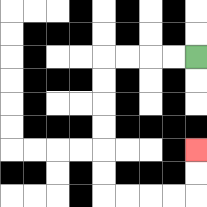{'start': '[8, 2]', 'end': '[8, 6]', 'path_directions': 'L,L,L,L,D,D,D,D,D,D,R,R,R,R,U,U', 'path_coordinates': '[[8, 2], [7, 2], [6, 2], [5, 2], [4, 2], [4, 3], [4, 4], [4, 5], [4, 6], [4, 7], [4, 8], [5, 8], [6, 8], [7, 8], [8, 8], [8, 7], [8, 6]]'}